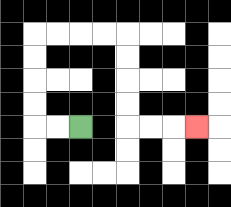{'start': '[3, 5]', 'end': '[8, 5]', 'path_directions': 'L,L,U,U,U,U,R,R,R,R,D,D,D,D,R,R,R', 'path_coordinates': '[[3, 5], [2, 5], [1, 5], [1, 4], [1, 3], [1, 2], [1, 1], [2, 1], [3, 1], [4, 1], [5, 1], [5, 2], [5, 3], [5, 4], [5, 5], [6, 5], [7, 5], [8, 5]]'}